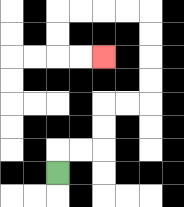{'start': '[2, 7]', 'end': '[4, 2]', 'path_directions': 'U,R,R,U,U,R,R,U,U,U,U,L,L,L,L,D,D,R,R', 'path_coordinates': '[[2, 7], [2, 6], [3, 6], [4, 6], [4, 5], [4, 4], [5, 4], [6, 4], [6, 3], [6, 2], [6, 1], [6, 0], [5, 0], [4, 0], [3, 0], [2, 0], [2, 1], [2, 2], [3, 2], [4, 2]]'}